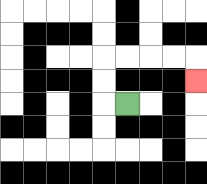{'start': '[5, 4]', 'end': '[8, 3]', 'path_directions': 'L,U,U,R,R,R,R,D', 'path_coordinates': '[[5, 4], [4, 4], [4, 3], [4, 2], [5, 2], [6, 2], [7, 2], [8, 2], [8, 3]]'}